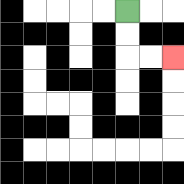{'start': '[5, 0]', 'end': '[7, 2]', 'path_directions': 'D,D,R,R', 'path_coordinates': '[[5, 0], [5, 1], [5, 2], [6, 2], [7, 2]]'}